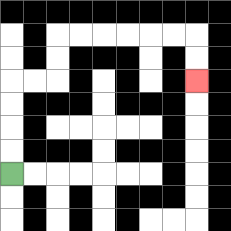{'start': '[0, 7]', 'end': '[8, 3]', 'path_directions': 'U,U,U,U,R,R,U,U,R,R,R,R,R,R,D,D', 'path_coordinates': '[[0, 7], [0, 6], [0, 5], [0, 4], [0, 3], [1, 3], [2, 3], [2, 2], [2, 1], [3, 1], [4, 1], [5, 1], [6, 1], [7, 1], [8, 1], [8, 2], [8, 3]]'}